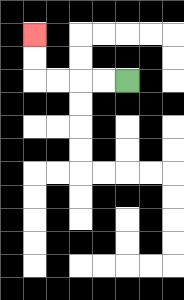{'start': '[5, 3]', 'end': '[1, 1]', 'path_directions': 'L,L,L,L,U,U', 'path_coordinates': '[[5, 3], [4, 3], [3, 3], [2, 3], [1, 3], [1, 2], [1, 1]]'}